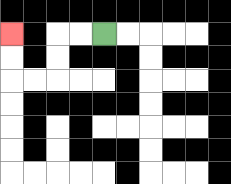{'start': '[4, 1]', 'end': '[0, 1]', 'path_directions': 'L,L,D,D,L,L,U,U', 'path_coordinates': '[[4, 1], [3, 1], [2, 1], [2, 2], [2, 3], [1, 3], [0, 3], [0, 2], [0, 1]]'}